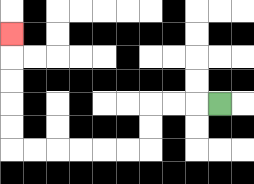{'start': '[9, 4]', 'end': '[0, 1]', 'path_directions': 'L,L,L,D,D,L,L,L,L,L,L,U,U,U,U,U', 'path_coordinates': '[[9, 4], [8, 4], [7, 4], [6, 4], [6, 5], [6, 6], [5, 6], [4, 6], [3, 6], [2, 6], [1, 6], [0, 6], [0, 5], [0, 4], [0, 3], [0, 2], [0, 1]]'}